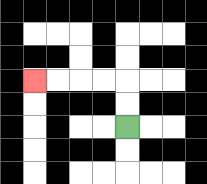{'start': '[5, 5]', 'end': '[1, 3]', 'path_directions': 'U,U,L,L,L,L', 'path_coordinates': '[[5, 5], [5, 4], [5, 3], [4, 3], [3, 3], [2, 3], [1, 3]]'}